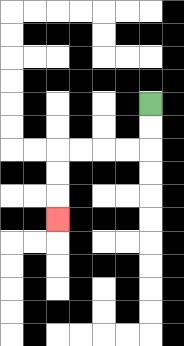{'start': '[6, 4]', 'end': '[2, 9]', 'path_directions': 'D,D,L,L,L,L,D,D,D', 'path_coordinates': '[[6, 4], [6, 5], [6, 6], [5, 6], [4, 6], [3, 6], [2, 6], [2, 7], [2, 8], [2, 9]]'}